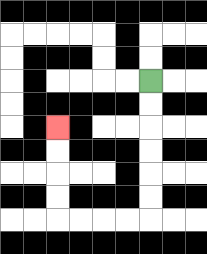{'start': '[6, 3]', 'end': '[2, 5]', 'path_directions': 'D,D,D,D,D,D,L,L,L,L,U,U,U,U', 'path_coordinates': '[[6, 3], [6, 4], [6, 5], [6, 6], [6, 7], [6, 8], [6, 9], [5, 9], [4, 9], [3, 9], [2, 9], [2, 8], [2, 7], [2, 6], [2, 5]]'}